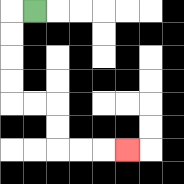{'start': '[1, 0]', 'end': '[5, 6]', 'path_directions': 'L,D,D,D,D,R,R,D,D,R,R,R', 'path_coordinates': '[[1, 0], [0, 0], [0, 1], [0, 2], [0, 3], [0, 4], [1, 4], [2, 4], [2, 5], [2, 6], [3, 6], [4, 6], [5, 6]]'}